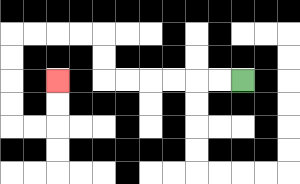{'start': '[10, 3]', 'end': '[2, 3]', 'path_directions': 'L,L,L,L,L,L,U,U,L,L,L,L,D,D,D,D,R,R,U,U', 'path_coordinates': '[[10, 3], [9, 3], [8, 3], [7, 3], [6, 3], [5, 3], [4, 3], [4, 2], [4, 1], [3, 1], [2, 1], [1, 1], [0, 1], [0, 2], [0, 3], [0, 4], [0, 5], [1, 5], [2, 5], [2, 4], [2, 3]]'}